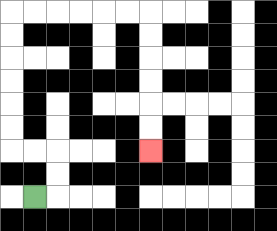{'start': '[1, 8]', 'end': '[6, 6]', 'path_directions': 'R,U,U,L,L,U,U,U,U,U,U,R,R,R,R,R,R,D,D,D,D,D,D', 'path_coordinates': '[[1, 8], [2, 8], [2, 7], [2, 6], [1, 6], [0, 6], [0, 5], [0, 4], [0, 3], [0, 2], [0, 1], [0, 0], [1, 0], [2, 0], [3, 0], [4, 0], [5, 0], [6, 0], [6, 1], [6, 2], [6, 3], [6, 4], [6, 5], [6, 6]]'}